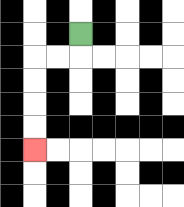{'start': '[3, 1]', 'end': '[1, 6]', 'path_directions': 'D,L,L,D,D,D,D', 'path_coordinates': '[[3, 1], [3, 2], [2, 2], [1, 2], [1, 3], [1, 4], [1, 5], [1, 6]]'}